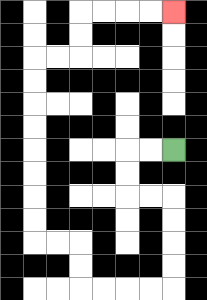{'start': '[7, 6]', 'end': '[7, 0]', 'path_directions': 'L,L,D,D,R,R,D,D,D,D,L,L,L,L,U,U,L,L,U,U,U,U,U,U,U,U,R,R,U,U,R,R,R,R', 'path_coordinates': '[[7, 6], [6, 6], [5, 6], [5, 7], [5, 8], [6, 8], [7, 8], [7, 9], [7, 10], [7, 11], [7, 12], [6, 12], [5, 12], [4, 12], [3, 12], [3, 11], [3, 10], [2, 10], [1, 10], [1, 9], [1, 8], [1, 7], [1, 6], [1, 5], [1, 4], [1, 3], [1, 2], [2, 2], [3, 2], [3, 1], [3, 0], [4, 0], [5, 0], [6, 0], [7, 0]]'}